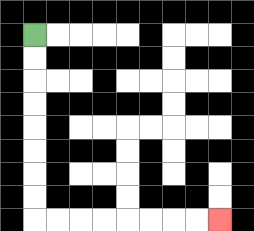{'start': '[1, 1]', 'end': '[9, 9]', 'path_directions': 'D,D,D,D,D,D,D,D,R,R,R,R,R,R,R,R', 'path_coordinates': '[[1, 1], [1, 2], [1, 3], [1, 4], [1, 5], [1, 6], [1, 7], [1, 8], [1, 9], [2, 9], [3, 9], [4, 9], [5, 9], [6, 9], [7, 9], [8, 9], [9, 9]]'}